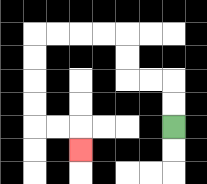{'start': '[7, 5]', 'end': '[3, 6]', 'path_directions': 'U,U,L,L,U,U,L,L,L,L,D,D,D,D,R,R,D', 'path_coordinates': '[[7, 5], [7, 4], [7, 3], [6, 3], [5, 3], [5, 2], [5, 1], [4, 1], [3, 1], [2, 1], [1, 1], [1, 2], [1, 3], [1, 4], [1, 5], [2, 5], [3, 5], [3, 6]]'}